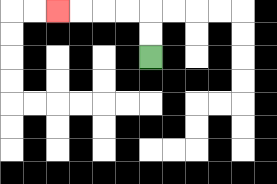{'start': '[6, 2]', 'end': '[2, 0]', 'path_directions': 'U,U,L,L,L,L', 'path_coordinates': '[[6, 2], [6, 1], [6, 0], [5, 0], [4, 0], [3, 0], [2, 0]]'}